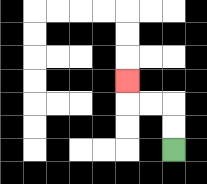{'start': '[7, 6]', 'end': '[5, 3]', 'path_directions': 'U,U,L,L,U', 'path_coordinates': '[[7, 6], [7, 5], [7, 4], [6, 4], [5, 4], [5, 3]]'}